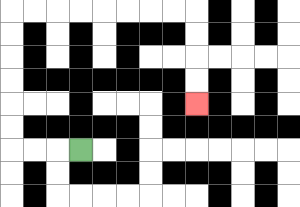{'start': '[3, 6]', 'end': '[8, 4]', 'path_directions': 'L,L,L,U,U,U,U,U,U,R,R,R,R,R,R,R,R,D,D,D,D', 'path_coordinates': '[[3, 6], [2, 6], [1, 6], [0, 6], [0, 5], [0, 4], [0, 3], [0, 2], [0, 1], [0, 0], [1, 0], [2, 0], [3, 0], [4, 0], [5, 0], [6, 0], [7, 0], [8, 0], [8, 1], [8, 2], [8, 3], [8, 4]]'}